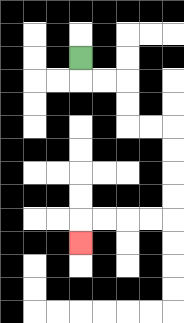{'start': '[3, 2]', 'end': '[3, 10]', 'path_directions': 'D,R,R,D,D,R,R,D,D,D,D,L,L,L,L,D', 'path_coordinates': '[[3, 2], [3, 3], [4, 3], [5, 3], [5, 4], [5, 5], [6, 5], [7, 5], [7, 6], [7, 7], [7, 8], [7, 9], [6, 9], [5, 9], [4, 9], [3, 9], [3, 10]]'}